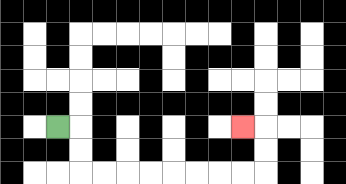{'start': '[2, 5]', 'end': '[10, 5]', 'path_directions': 'R,D,D,R,R,R,R,R,R,R,R,U,U,L', 'path_coordinates': '[[2, 5], [3, 5], [3, 6], [3, 7], [4, 7], [5, 7], [6, 7], [7, 7], [8, 7], [9, 7], [10, 7], [11, 7], [11, 6], [11, 5], [10, 5]]'}